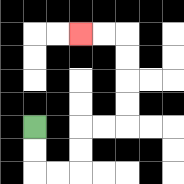{'start': '[1, 5]', 'end': '[3, 1]', 'path_directions': 'D,D,R,R,U,U,R,R,U,U,U,U,L,L', 'path_coordinates': '[[1, 5], [1, 6], [1, 7], [2, 7], [3, 7], [3, 6], [3, 5], [4, 5], [5, 5], [5, 4], [5, 3], [5, 2], [5, 1], [4, 1], [3, 1]]'}